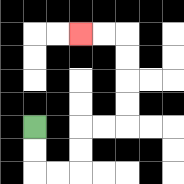{'start': '[1, 5]', 'end': '[3, 1]', 'path_directions': 'D,D,R,R,U,U,R,R,U,U,U,U,L,L', 'path_coordinates': '[[1, 5], [1, 6], [1, 7], [2, 7], [3, 7], [3, 6], [3, 5], [4, 5], [5, 5], [5, 4], [5, 3], [5, 2], [5, 1], [4, 1], [3, 1]]'}